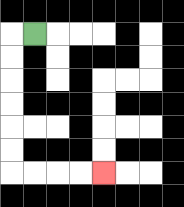{'start': '[1, 1]', 'end': '[4, 7]', 'path_directions': 'L,D,D,D,D,D,D,R,R,R,R', 'path_coordinates': '[[1, 1], [0, 1], [0, 2], [0, 3], [0, 4], [0, 5], [0, 6], [0, 7], [1, 7], [2, 7], [3, 7], [4, 7]]'}